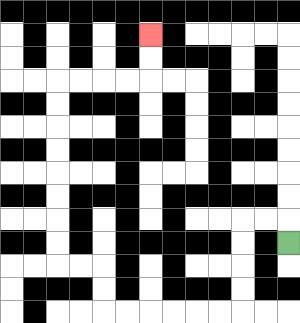{'start': '[12, 10]', 'end': '[6, 1]', 'path_directions': 'U,L,L,D,D,D,D,L,L,L,L,L,L,U,U,L,L,U,U,U,U,U,U,U,U,R,R,R,R,U,U', 'path_coordinates': '[[12, 10], [12, 9], [11, 9], [10, 9], [10, 10], [10, 11], [10, 12], [10, 13], [9, 13], [8, 13], [7, 13], [6, 13], [5, 13], [4, 13], [4, 12], [4, 11], [3, 11], [2, 11], [2, 10], [2, 9], [2, 8], [2, 7], [2, 6], [2, 5], [2, 4], [2, 3], [3, 3], [4, 3], [5, 3], [6, 3], [6, 2], [6, 1]]'}